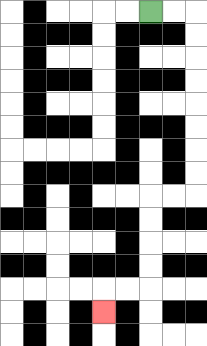{'start': '[6, 0]', 'end': '[4, 13]', 'path_directions': 'R,R,D,D,D,D,D,D,D,D,L,L,D,D,D,D,L,L,D', 'path_coordinates': '[[6, 0], [7, 0], [8, 0], [8, 1], [8, 2], [8, 3], [8, 4], [8, 5], [8, 6], [8, 7], [8, 8], [7, 8], [6, 8], [6, 9], [6, 10], [6, 11], [6, 12], [5, 12], [4, 12], [4, 13]]'}